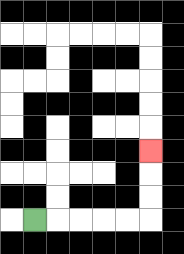{'start': '[1, 9]', 'end': '[6, 6]', 'path_directions': 'R,R,R,R,R,U,U,U', 'path_coordinates': '[[1, 9], [2, 9], [3, 9], [4, 9], [5, 9], [6, 9], [6, 8], [6, 7], [6, 6]]'}